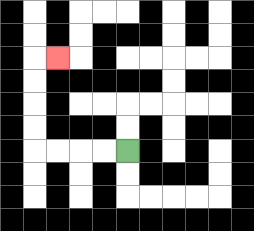{'start': '[5, 6]', 'end': '[2, 2]', 'path_directions': 'L,L,L,L,U,U,U,U,R', 'path_coordinates': '[[5, 6], [4, 6], [3, 6], [2, 6], [1, 6], [1, 5], [1, 4], [1, 3], [1, 2], [2, 2]]'}